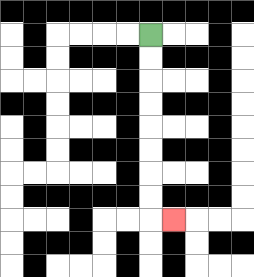{'start': '[6, 1]', 'end': '[7, 9]', 'path_directions': 'D,D,D,D,D,D,D,D,R', 'path_coordinates': '[[6, 1], [6, 2], [6, 3], [6, 4], [6, 5], [6, 6], [6, 7], [6, 8], [6, 9], [7, 9]]'}